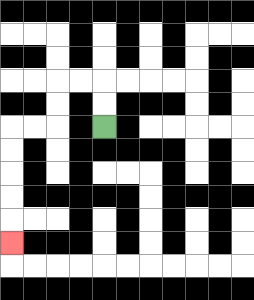{'start': '[4, 5]', 'end': '[0, 10]', 'path_directions': 'U,U,L,L,D,D,L,L,D,D,D,D,D', 'path_coordinates': '[[4, 5], [4, 4], [4, 3], [3, 3], [2, 3], [2, 4], [2, 5], [1, 5], [0, 5], [0, 6], [0, 7], [0, 8], [0, 9], [0, 10]]'}